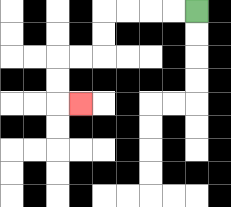{'start': '[8, 0]', 'end': '[3, 4]', 'path_directions': 'L,L,L,L,D,D,L,L,D,D,R', 'path_coordinates': '[[8, 0], [7, 0], [6, 0], [5, 0], [4, 0], [4, 1], [4, 2], [3, 2], [2, 2], [2, 3], [2, 4], [3, 4]]'}